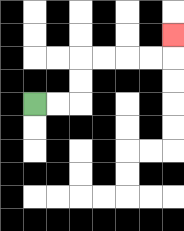{'start': '[1, 4]', 'end': '[7, 1]', 'path_directions': 'R,R,U,U,R,R,R,R,U', 'path_coordinates': '[[1, 4], [2, 4], [3, 4], [3, 3], [3, 2], [4, 2], [5, 2], [6, 2], [7, 2], [7, 1]]'}